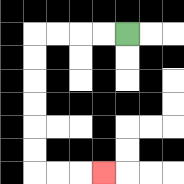{'start': '[5, 1]', 'end': '[4, 7]', 'path_directions': 'L,L,L,L,D,D,D,D,D,D,R,R,R', 'path_coordinates': '[[5, 1], [4, 1], [3, 1], [2, 1], [1, 1], [1, 2], [1, 3], [1, 4], [1, 5], [1, 6], [1, 7], [2, 7], [3, 7], [4, 7]]'}